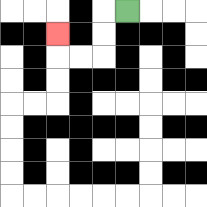{'start': '[5, 0]', 'end': '[2, 1]', 'path_directions': 'L,D,D,L,L,U', 'path_coordinates': '[[5, 0], [4, 0], [4, 1], [4, 2], [3, 2], [2, 2], [2, 1]]'}